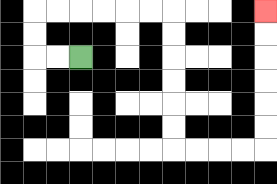{'start': '[3, 2]', 'end': '[11, 0]', 'path_directions': 'L,L,U,U,R,R,R,R,R,R,D,D,D,D,D,D,R,R,R,R,U,U,U,U,U,U', 'path_coordinates': '[[3, 2], [2, 2], [1, 2], [1, 1], [1, 0], [2, 0], [3, 0], [4, 0], [5, 0], [6, 0], [7, 0], [7, 1], [7, 2], [7, 3], [7, 4], [7, 5], [7, 6], [8, 6], [9, 6], [10, 6], [11, 6], [11, 5], [11, 4], [11, 3], [11, 2], [11, 1], [11, 0]]'}